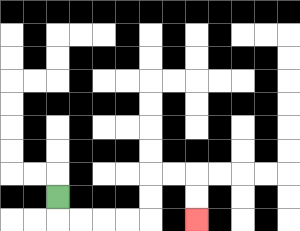{'start': '[2, 8]', 'end': '[8, 9]', 'path_directions': 'D,R,R,R,R,U,U,R,R,D,D', 'path_coordinates': '[[2, 8], [2, 9], [3, 9], [4, 9], [5, 9], [6, 9], [6, 8], [6, 7], [7, 7], [8, 7], [8, 8], [8, 9]]'}